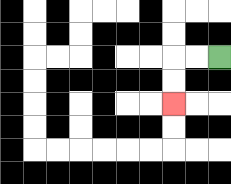{'start': '[9, 2]', 'end': '[7, 4]', 'path_directions': 'L,L,D,D', 'path_coordinates': '[[9, 2], [8, 2], [7, 2], [7, 3], [7, 4]]'}